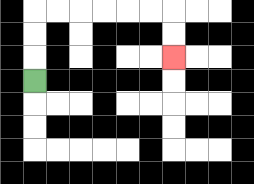{'start': '[1, 3]', 'end': '[7, 2]', 'path_directions': 'U,U,U,R,R,R,R,R,R,D,D', 'path_coordinates': '[[1, 3], [1, 2], [1, 1], [1, 0], [2, 0], [3, 0], [4, 0], [5, 0], [6, 0], [7, 0], [7, 1], [7, 2]]'}